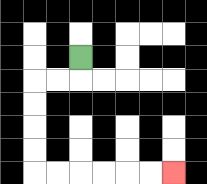{'start': '[3, 2]', 'end': '[7, 7]', 'path_directions': 'D,L,L,D,D,D,D,R,R,R,R,R,R', 'path_coordinates': '[[3, 2], [3, 3], [2, 3], [1, 3], [1, 4], [1, 5], [1, 6], [1, 7], [2, 7], [3, 7], [4, 7], [5, 7], [6, 7], [7, 7]]'}